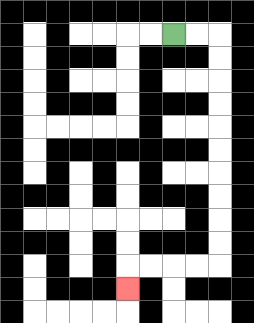{'start': '[7, 1]', 'end': '[5, 12]', 'path_directions': 'R,R,D,D,D,D,D,D,D,D,D,D,L,L,L,L,D', 'path_coordinates': '[[7, 1], [8, 1], [9, 1], [9, 2], [9, 3], [9, 4], [9, 5], [9, 6], [9, 7], [9, 8], [9, 9], [9, 10], [9, 11], [8, 11], [7, 11], [6, 11], [5, 11], [5, 12]]'}